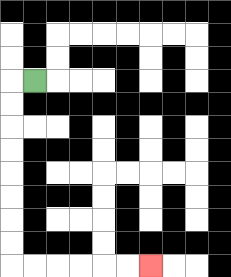{'start': '[1, 3]', 'end': '[6, 11]', 'path_directions': 'L,D,D,D,D,D,D,D,D,R,R,R,R,R,R', 'path_coordinates': '[[1, 3], [0, 3], [0, 4], [0, 5], [0, 6], [0, 7], [0, 8], [0, 9], [0, 10], [0, 11], [1, 11], [2, 11], [3, 11], [4, 11], [5, 11], [6, 11]]'}